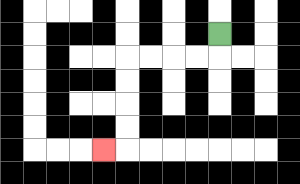{'start': '[9, 1]', 'end': '[4, 6]', 'path_directions': 'D,L,L,L,L,D,D,D,D,L', 'path_coordinates': '[[9, 1], [9, 2], [8, 2], [7, 2], [6, 2], [5, 2], [5, 3], [5, 4], [5, 5], [5, 6], [4, 6]]'}